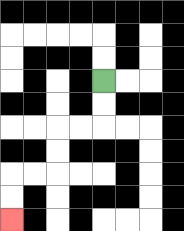{'start': '[4, 3]', 'end': '[0, 9]', 'path_directions': 'D,D,L,L,D,D,L,L,D,D', 'path_coordinates': '[[4, 3], [4, 4], [4, 5], [3, 5], [2, 5], [2, 6], [2, 7], [1, 7], [0, 7], [0, 8], [0, 9]]'}